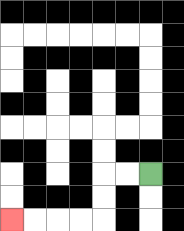{'start': '[6, 7]', 'end': '[0, 9]', 'path_directions': 'L,L,D,D,L,L,L,L', 'path_coordinates': '[[6, 7], [5, 7], [4, 7], [4, 8], [4, 9], [3, 9], [2, 9], [1, 9], [0, 9]]'}